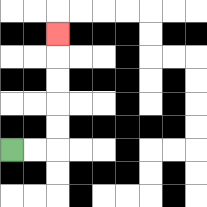{'start': '[0, 6]', 'end': '[2, 1]', 'path_directions': 'R,R,U,U,U,U,U', 'path_coordinates': '[[0, 6], [1, 6], [2, 6], [2, 5], [2, 4], [2, 3], [2, 2], [2, 1]]'}